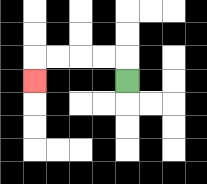{'start': '[5, 3]', 'end': '[1, 3]', 'path_directions': 'U,L,L,L,L,D', 'path_coordinates': '[[5, 3], [5, 2], [4, 2], [3, 2], [2, 2], [1, 2], [1, 3]]'}